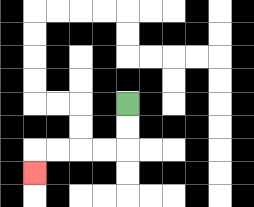{'start': '[5, 4]', 'end': '[1, 7]', 'path_directions': 'D,D,L,L,L,L,D', 'path_coordinates': '[[5, 4], [5, 5], [5, 6], [4, 6], [3, 6], [2, 6], [1, 6], [1, 7]]'}